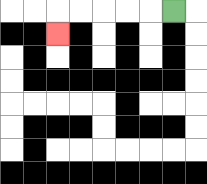{'start': '[7, 0]', 'end': '[2, 1]', 'path_directions': 'L,L,L,L,L,D', 'path_coordinates': '[[7, 0], [6, 0], [5, 0], [4, 0], [3, 0], [2, 0], [2, 1]]'}